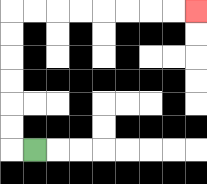{'start': '[1, 6]', 'end': '[8, 0]', 'path_directions': 'L,U,U,U,U,U,U,R,R,R,R,R,R,R,R', 'path_coordinates': '[[1, 6], [0, 6], [0, 5], [0, 4], [0, 3], [0, 2], [0, 1], [0, 0], [1, 0], [2, 0], [3, 0], [4, 0], [5, 0], [6, 0], [7, 0], [8, 0]]'}